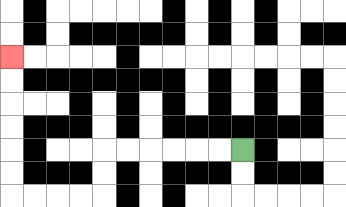{'start': '[10, 6]', 'end': '[0, 2]', 'path_directions': 'L,L,L,L,L,L,D,D,L,L,L,L,U,U,U,U,U,U', 'path_coordinates': '[[10, 6], [9, 6], [8, 6], [7, 6], [6, 6], [5, 6], [4, 6], [4, 7], [4, 8], [3, 8], [2, 8], [1, 8], [0, 8], [0, 7], [0, 6], [0, 5], [0, 4], [0, 3], [0, 2]]'}